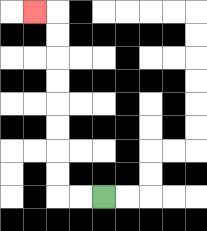{'start': '[4, 8]', 'end': '[1, 0]', 'path_directions': 'L,L,U,U,U,U,U,U,U,U,L', 'path_coordinates': '[[4, 8], [3, 8], [2, 8], [2, 7], [2, 6], [2, 5], [2, 4], [2, 3], [2, 2], [2, 1], [2, 0], [1, 0]]'}